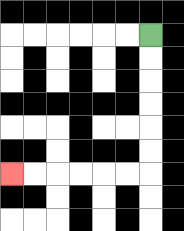{'start': '[6, 1]', 'end': '[0, 7]', 'path_directions': 'D,D,D,D,D,D,L,L,L,L,L,L', 'path_coordinates': '[[6, 1], [6, 2], [6, 3], [6, 4], [6, 5], [6, 6], [6, 7], [5, 7], [4, 7], [3, 7], [2, 7], [1, 7], [0, 7]]'}